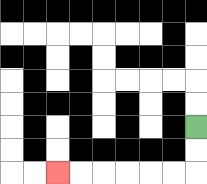{'start': '[8, 5]', 'end': '[2, 7]', 'path_directions': 'D,D,L,L,L,L,L,L', 'path_coordinates': '[[8, 5], [8, 6], [8, 7], [7, 7], [6, 7], [5, 7], [4, 7], [3, 7], [2, 7]]'}